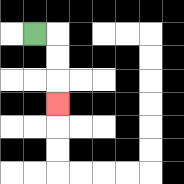{'start': '[1, 1]', 'end': '[2, 4]', 'path_directions': 'R,D,D,D', 'path_coordinates': '[[1, 1], [2, 1], [2, 2], [2, 3], [2, 4]]'}